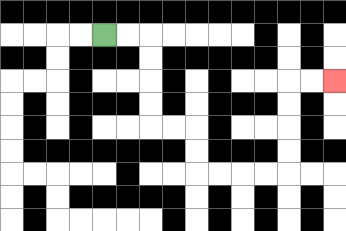{'start': '[4, 1]', 'end': '[14, 3]', 'path_directions': 'R,R,D,D,D,D,R,R,D,D,R,R,R,R,U,U,U,U,R,R', 'path_coordinates': '[[4, 1], [5, 1], [6, 1], [6, 2], [6, 3], [6, 4], [6, 5], [7, 5], [8, 5], [8, 6], [8, 7], [9, 7], [10, 7], [11, 7], [12, 7], [12, 6], [12, 5], [12, 4], [12, 3], [13, 3], [14, 3]]'}